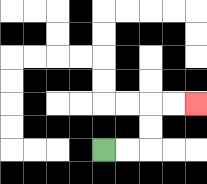{'start': '[4, 6]', 'end': '[8, 4]', 'path_directions': 'R,R,U,U,R,R', 'path_coordinates': '[[4, 6], [5, 6], [6, 6], [6, 5], [6, 4], [7, 4], [8, 4]]'}